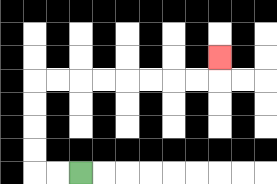{'start': '[3, 7]', 'end': '[9, 2]', 'path_directions': 'L,L,U,U,U,U,R,R,R,R,R,R,R,R,U', 'path_coordinates': '[[3, 7], [2, 7], [1, 7], [1, 6], [1, 5], [1, 4], [1, 3], [2, 3], [3, 3], [4, 3], [5, 3], [6, 3], [7, 3], [8, 3], [9, 3], [9, 2]]'}